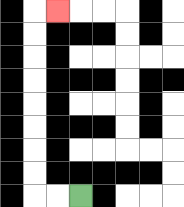{'start': '[3, 8]', 'end': '[2, 0]', 'path_directions': 'L,L,U,U,U,U,U,U,U,U,R', 'path_coordinates': '[[3, 8], [2, 8], [1, 8], [1, 7], [1, 6], [1, 5], [1, 4], [1, 3], [1, 2], [1, 1], [1, 0], [2, 0]]'}